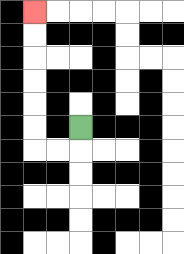{'start': '[3, 5]', 'end': '[1, 0]', 'path_directions': 'D,L,L,U,U,U,U,U,U', 'path_coordinates': '[[3, 5], [3, 6], [2, 6], [1, 6], [1, 5], [1, 4], [1, 3], [1, 2], [1, 1], [1, 0]]'}